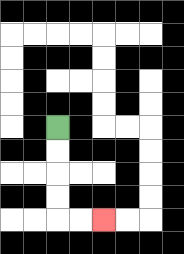{'start': '[2, 5]', 'end': '[4, 9]', 'path_directions': 'D,D,D,D,R,R', 'path_coordinates': '[[2, 5], [2, 6], [2, 7], [2, 8], [2, 9], [3, 9], [4, 9]]'}